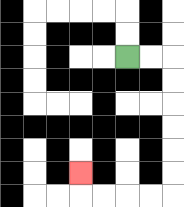{'start': '[5, 2]', 'end': '[3, 7]', 'path_directions': 'R,R,D,D,D,D,D,D,L,L,L,L,U', 'path_coordinates': '[[5, 2], [6, 2], [7, 2], [7, 3], [7, 4], [7, 5], [7, 6], [7, 7], [7, 8], [6, 8], [5, 8], [4, 8], [3, 8], [3, 7]]'}